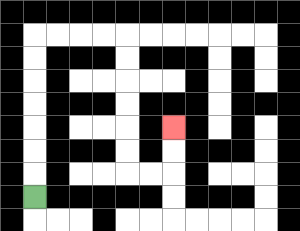{'start': '[1, 8]', 'end': '[7, 5]', 'path_directions': 'U,U,U,U,U,U,U,R,R,R,R,D,D,D,D,D,D,R,R,U,U', 'path_coordinates': '[[1, 8], [1, 7], [1, 6], [1, 5], [1, 4], [1, 3], [1, 2], [1, 1], [2, 1], [3, 1], [4, 1], [5, 1], [5, 2], [5, 3], [5, 4], [5, 5], [5, 6], [5, 7], [6, 7], [7, 7], [7, 6], [7, 5]]'}